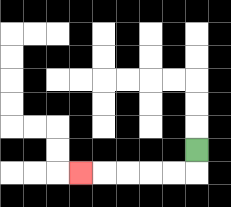{'start': '[8, 6]', 'end': '[3, 7]', 'path_directions': 'D,L,L,L,L,L', 'path_coordinates': '[[8, 6], [8, 7], [7, 7], [6, 7], [5, 7], [4, 7], [3, 7]]'}